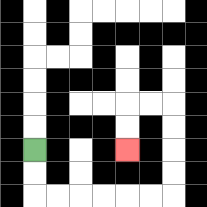{'start': '[1, 6]', 'end': '[5, 6]', 'path_directions': 'D,D,R,R,R,R,R,R,U,U,U,U,L,L,D,D', 'path_coordinates': '[[1, 6], [1, 7], [1, 8], [2, 8], [3, 8], [4, 8], [5, 8], [6, 8], [7, 8], [7, 7], [7, 6], [7, 5], [7, 4], [6, 4], [5, 4], [5, 5], [5, 6]]'}